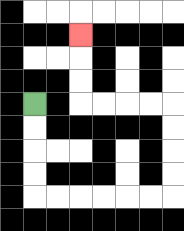{'start': '[1, 4]', 'end': '[3, 1]', 'path_directions': 'D,D,D,D,R,R,R,R,R,R,U,U,U,U,L,L,L,L,U,U,U', 'path_coordinates': '[[1, 4], [1, 5], [1, 6], [1, 7], [1, 8], [2, 8], [3, 8], [4, 8], [5, 8], [6, 8], [7, 8], [7, 7], [7, 6], [7, 5], [7, 4], [6, 4], [5, 4], [4, 4], [3, 4], [3, 3], [3, 2], [3, 1]]'}